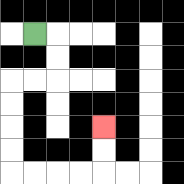{'start': '[1, 1]', 'end': '[4, 5]', 'path_directions': 'R,D,D,L,L,D,D,D,D,R,R,R,R,U,U', 'path_coordinates': '[[1, 1], [2, 1], [2, 2], [2, 3], [1, 3], [0, 3], [0, 4], [0, 5], [0, 6], [0, 7], [1, 7], [2, 7], [3, 7], [4, 7], [4, 6], [4, 5]]'}